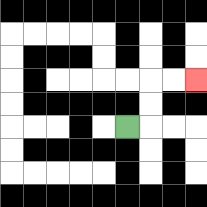{'start': '[5, 5]', 'end': '[8, 3]', 'path_directions': 'R,U,U,R,R', 'path_coordinates': '[[5, 5], [6, 5], [6, 4], [6, 3], [7, 3], [8, 3]]'}